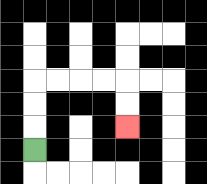{'start': '[1, 6]', 'end': '[5, 5]', 'path_directions': 'U,U,U,R,R,R,R,D,D', 'path_coordinates': '[[1, 6], [1, 5], [1, 4], [1, 3], [2, 3], [3, 3], [4, 3], [5, 3], [5, 4], [5, 5]]'}